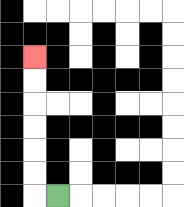{'start': '[2, 8]', 'end': '[1, 2]', 'path_directions': 'L,U,U,U,U,U,U', 'path_coordinates': '[[2, 8], [1, 8], [1, 7], [1, 6], [1, 5], [1, 4], [1, 3], [1, 2]]'}